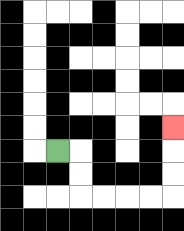{'start': '[2, 6]', 'end': '[7, 5]', 'path_directions': 'R,D,D,R,R,R,R,U,U,U', 'path_coordinates': '[[2, 6], [3, 6], [3, 7], [3, 8], [4, 8], [5, 8], [6, 8], [7, 8], [7, 7], [7, 6], [7, 5]]'}